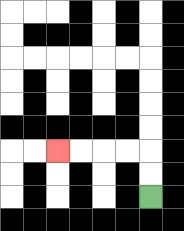{'start': '[6, 8]', 'end': '[2, 6]', 'path_directions': 'U,U,L,L,L,L', 'path_coordinates': '[[6, 8], [6, 7], [6, 6], [5, 6], [4, 6], [3, 6], [2, 6]]'}